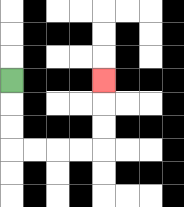{'start': '[0, 3]', 'end': '[4, 3]', 'path_directions': 'D,D,D,R,R,R,R,U,U,U', 'path_coordinates': '[[0, 3], [0, 4], [0, 5], [0, 6], [1, 6], [2, 6], [3, 6], [4, 6], [4, 5], [4, 4], [4, 3]]'}